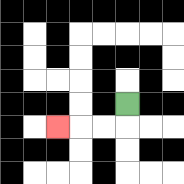{'start': '[5, 4]', 'end': '[2, 5]', 'path_directions': 'D,L,L,L', 'path_coordinates': '[[5, 4], [5, 5], [4, 5], [3, 5], [2, 5]]'}